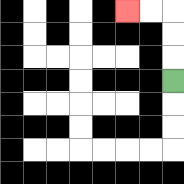{'start': '[7, 3]', 'end': '[5, 0]', 'path_directions': 'U,U,U,L,L', 'path_coordinates': '[[7, 3], [7, 2], [7, 1], [7, 0], [6, 0], [5, 0]]'}